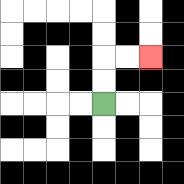{'start': '[4, 4]', 'end': '[6, 2]', 'path_directions': 'U,U,R,R', 'path_coordinates': '[[4, 4], [4, 3], [4, 2], [5, 2], [6, 2]]'}